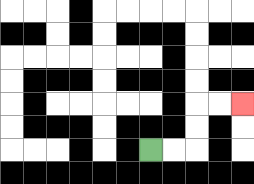{'start': '[6, 6]', 'end': '[10, 4]', 'path_directions': 'R,R,U,U,R,R', 'path_coordinates': '[[6, 6], [7, 6], [8, 6], [8, 5], [8, 4], [9, 4], [10, 4]]'}